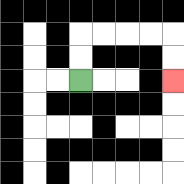{'start': '[3, 3]', 'end': '[7, 3]', 'path_directions': 'U,U,R,R,R,R,D,D', 'path_coordinates': '[[3, 3], [3, 2], [3, 1], [4, 1], [5, 1], [6, 1], [7, 1], [7, 2], [7, 3]]'}